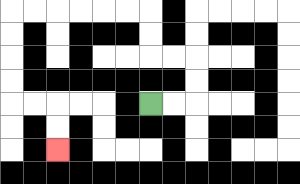{'start': '[6, 4]', 'end': '[2, 6]', 'path_directions': 'R,R,U,U,L,L,U,U,L,L,L,L,L,L,D,D,D,D,R,R,D,D', 'path_coordinates': '[[6, 4], [7, 4], [8, 4], [8, 3], [8, 2], [7, 2], [6, 2], [6, 1], [6, 0], [5, 0], [4, 0], [3, 0], [2, 0], [1, 0], [0, 0], [0, 1], [0, 2], [0, 3], [0, 4], [1, 4], [2, 4], [2, 5], [2, 6]]'}